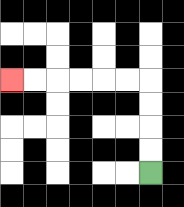{'start': '[6, 7]', 'end': '[0, 3]', 'path_directions': 'U,U,U,U,L,L,L,L,L,L', 'path_coordinates': '[[6, 7], [6, 6], [6, 5], [6, 4], [6, 3], [5, 3], [4, 3], [3, 3], [2, 3], [1, 3], [0, 3]]'}